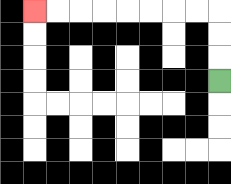{'start': '[9, 3]', 'end': '[1, 0]', 'path_directions': 'U,U,U,L,L,L,L,L,L,L,L', 'path_coordinates': '[[9, 3], [9, 2], [9, 1], [9, 0], [8, 0], [7, 0], [6, 0], [5, 0], [4, 0], [3, 0], [2, 0], [1, 0]]'}